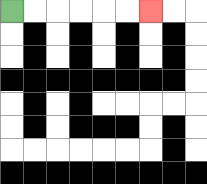{'start': '[0, 0]', 'end': '[6, 0]', 'path_directions': 'R,R,R,R,R,R', 'path_coordinates': '[[0, 0], [1, 0], [2, 0], [3, 0], [4, 0], [5, 0], [6, 0]]'}